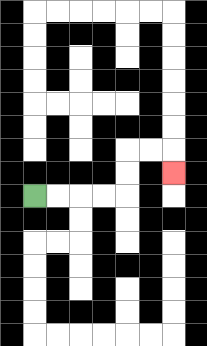{'start': '[1, 8]', 'end': '[7, 7]', 'path_directions': 'R,R,R,R,U,U,R,R,D', 'path_coordinates': '[[1, 8], [2, 8], [3, 8], [4, 8], [5, 8], [5, 7], [5, 6], [6, 6], [7, 6], [7, 7]]'}